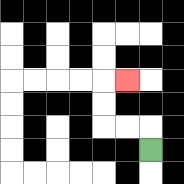{'start': '[6, 6]', 'end': '[5, 3]', 'path_directions': 'U,L,L,U,U,R', 'path_coordinates': '[[6, 6], [6, 5], [5, 5], [4, 5], [4, 4], [4, 3], [5, 3]]'}